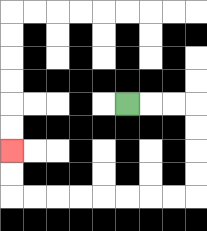{'start': '[5, 4]', 'end': '[0, 6]', 'path_directions': 'R,R,R,D,D,D,D,L,L,L,L,L,L,L,L,U,U', 'path_coordinates': '[[5, 4], [6, 4], [7, 4], [8, 4], [8, 5], [8, 6], [8, 7], [8, 8], [7, 8], [6, 8], [5, 8], [4, 8], [3, 8], [2, 8], [1, 8], [0, 8], [0, 7], [0, 6]]'}